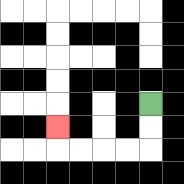{'start': '[6, 4]', 'end': '[2, 5]', 'path_directions': 'D,D,L,L,L,L,U', 'path_coordinates': '[[6, 4], [6, 5], [6, 6], [5, 6], [4, 6], [3, 6], [2, 6], [2, 5]]'}